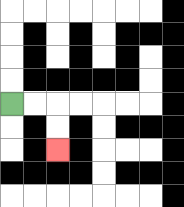{'start': '[0, 4]', 'end': '[2, 6]', 'path_directions': 'R,R,D,D', 'path_coordinates': '[[0, 4], [1, 4], [2, 4], [2, 5], [2, 6]]'}